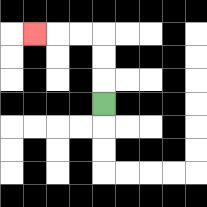{'start': '[4, 4]', 'end': '[1, 1]', 'path_directions': 'U,U,U,L,L,L', 'path_coordinates': '[[4, 4], [4, 3], [4, 2], [4, 1], [3, 1], [2, 1], [1, 1]]'}